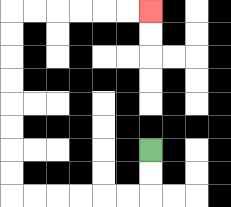{'start': '[6, 6]', 'end': '[6, 0]', 'path_directions': 'D,D,L,L,L,L,L,L,U,U,U,U,U,U,U,U,R,R,R,R,R,R', 'path_coordinates': '[[6, 6], [6, 7], [6, 8], [5, 8], [4, 8], [3, 8], [2, 8], [1, 8], [0, 8], [0, 7], [0, 6], [0, 5], [0, 4], [0, 3], [0, 2], [0, 1], [0, 0], [1, 0], [2, 0], [3, 0], [4, 0], [5, 0], [6, 0]]'}